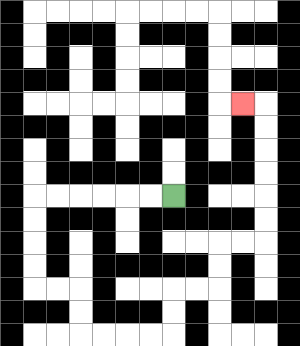{'start': '[7, 8]', 'end': '[10, 4]', 'path_directions': 'L,L,L,L,L,L,D,D,D,D,R,R,D,D,R,R,R,R,U,U,R,R,U,U,R,R,U,U,U,U,U,U,L', 'path_coordinates': '[[7, 8], [6, 8], [5, 8], [4, 8], [3, 8], [2, 8], [1, 8], [1, 9], [1, 10], [1, 11], [1, 12], [2, 12], [3, 12], [3, 13], [3, 14], [4, 14], [5, 14], [6, 14], [7, 14], [7, 13], [7, 12], [8, 12], [9, 12], [9, 11], [9, 10], [10, 10], [11, 10], [11, 9], [11, 8], [11, 7], [11, 6], [11, 5], [11, 4], [10, 4]]'}